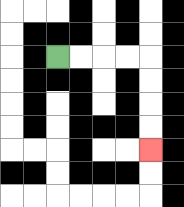{'start': '[2, 2]', 'end': '[6, 6]', 'path_directions': 'R,R,R,R,D,D,D,D', 'path_coordinates': '[[2, 2], [3, 2], [4, 2], [5, 2], [6, 2], [6, 3], [6, 4], [6, 5], [6, 6]]'}